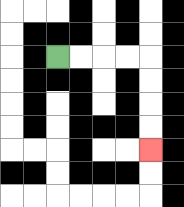{'start': '[2, 2]', 'end': '[6, 6]', 'path_directions': 'R,R,R,R,D,D,D,D', 'path_coordinates': '[[2, 2], [3, 2], [4, 2], [5, 2], [6, 2], [6, 3], [6, 4], [6, 5], [6, 6]]'}